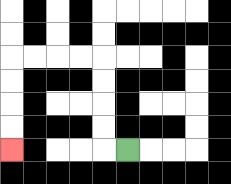{'start': '[5, 6]', 'end': '[0, 6]', 'path_directions': 'L,U,U,U,U,L,L,L,L,D,D,D,D', 'path_coordinates': '[[5, 6], [4, 6], [4, 5], [4, 4], [4, 3], [4, 2], [3, 2], [2, 2], [1, 2], [0, 2], [0, 3], [0, 4], [0, 5], [0, 6]]'}